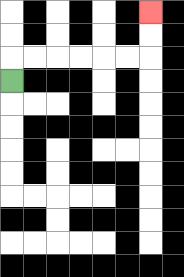{'start': '[0, 3]', 'end': '[6, 0]', 'path_directions': 'U,R,R,R,R,R,R,U,U', 'path_coordinates': '[[0, 3], [0, 2], [1, 2], [2, 2], [3, 2], [4, 2], [5, 2], [6, 2], [6, 1], [6, 0]]'}